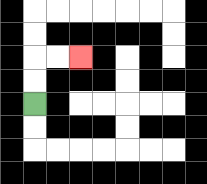{'start': '[1, 4]', 'end': '[3, 2]', 'path_directions': 'U,U,R,R', 'path_coordinates': '[[1, 4], [1, 3], [1, 2], [2, 2], [3, 2]]'}